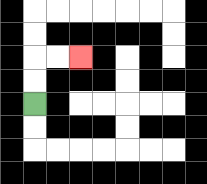{'start': '[1, 4]', 'end': '[3, 2]', 'path_directions': 'U,U,R,R', 'path_coordinates': '[[1, 4], [1, 3], [1, 2], [2, 2], [3, 2]]'}